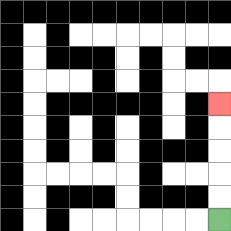{'start': '[9, 9]', 'end': '[9, 4]', 'path_directions': 'U,U,U,U,U', 'path_coordinates': '[[9, 9], [9, 8], [9, 7], [9, 6], [9, 5], [9, 4]]'}